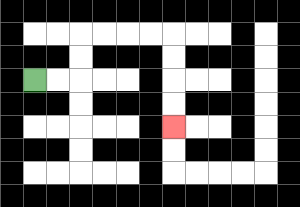{'start': '[1, 3]', 'end': '[7, 5]', 'path_directions': 'R,R,U,U,R,R,R,R,D,D,D,D', 'path_coordinates': '[[1, 3], [2, 3], [3, 3], [3, 2], [3, 1], [4, 1], [5, 1], [6, 1], [7, 1], [7, 2], [7, 3], [7, 4], [7, 5]]'}